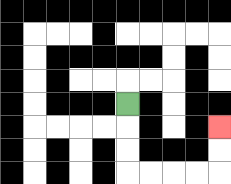{'start': '[5, 4]', 'end': '[9, 5]', 'path_directions': 'D,D,D,R,R,R,R,U,U', 'path_coordinates': '[[5, 4], [5, 5], [5, 6], [5, 7], [6, 7], [7, 7], [8, 7], [9, 7], [9, 6], [9, 5]]'}